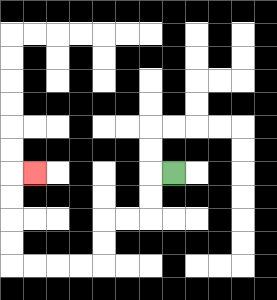{'start': '[7, 7]', 'end': '[1, 7]', 'path_directions': 'L,D,D,L,L,D,D,L,L,L,L,U,U,U,U,R', 'path_coordinates': '[[7, 7], [6, 7], [6, 8], [6, 9], [5, 9], [4, 9], [4, 10], [4, 11], [3, 11], [2, 11], [1, 11], [0, 11], [0, 10], [0, 9], [0, 8], [0, 7], [1, 7]]'}